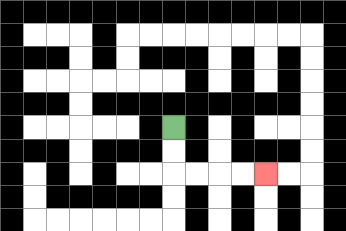{'start': '[7, 5]', 'end': '[11, 7]', 'path_directions': 'D,D,R,R,R,R', 'path_coordinates': '[[7, 5], [7, 6], [7, 7], [8, 7], [9, 7], [10, 7], [11, 7]]'}